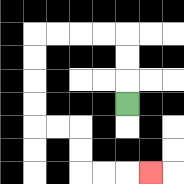{'start': '[5, 4]', 'end': '[6, 7]', 'path_directions': 'U,U,U,L,L,L,L,D,D,D,D,R,R,D,D,R,R,R', 'path_coordinates': '[[5, 4], [5, 3], [5, 2], [5, 1], [4, 1], [3, 1], [2, 1], [1, 1], [1, 2], [1, 3], [1, 4], [1, 5], [2, 5], [3, 5], [3, 6], [3, 7], [4, 7], [5, 7], [6, 7]]'}